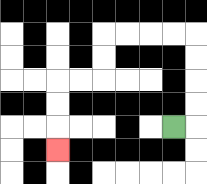{'start': '[7, 5]', 'end': '[2, 6]', 'path_directions': 'R,U,U,U,U,L,L,L,L,D,D,L,L,D,D,D', 'path_coordinates': '[[7, 5], [8, 5], [8, 4], [8, 3], [8, 2], [8, 1], [7, 1], [6, 1], [5, 1], [4, 1], [4, 2], [4, 3], [3, 3], [2, 3], [2, 4], [2, 5], [2, 6]]'}